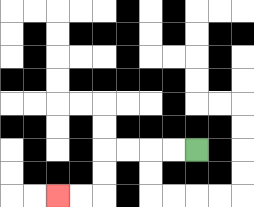{'start': '[8, 6]', 'end': '[2, 8]', 'path_directions': 'L,L,L,L,D,D,L,L', 'path_coordinates': '[[8, 6], [7, 6], [6, 6], [5, 6], [4, 6], [4, 7], [4, 8], [3, 8], [2, 8]]'}